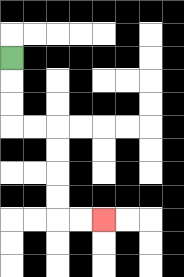{'start': '[0, 2]', 'end': '[4, 9]', 'path_directions': 'D,D,D,R,R,D,D,D,D,R,R', 'path_coordinates': '[[0, 2], [0, 3], [0, 4], [0, 5], [1, 5], [2, 5], [2, 6], [2, 7], [2, 8], [2, 9], [3, 9], [4, 9]]'}